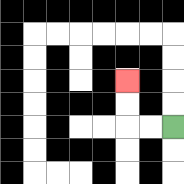{'start': '[7, 5]', 'end': '[5, 3]', 'path_directions': 'L,L,U,U', 'path_coordinates': '[[7, 5], [6, 5], [5, 5], [5, 4], [5, 3]]'}